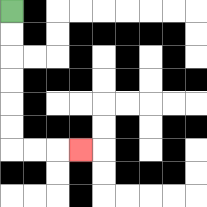{'start': '[0, 0]', 'end': '[3, 6]', 'path_directions': 'D,D,D,D,D,D,R,R,R', 'path_coordinates': '[[0, 0], [0, 1], [0, 2], [0, 3], [0, 4], [0, 5], [0, 6], [1, 6], [2, 6], [3, 6]]'}